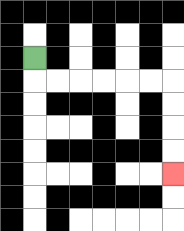{'start': '[1, 2]', 'end': '[7, 7]', 'path_directions': 'D,R,R,R,R,R,R,D,D,D,D', 'path_coordinates': '[[1, 2], [1, 3], [2, 3], [3, 3], [4, 3], [5, 3], [6, 3], [7, 3], [7, 4], [7, 5], [7, 6], [7, 7]]'}